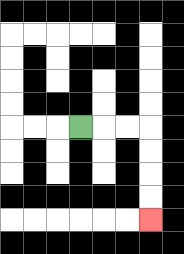{'start': '[3, 5]', 'end': '[6, 9]', 'path_directions': 'R,R,R,D,D,D,D', 'path_coordinates': '[[3, 5], [4, 5], [5, 5], [6, 5], [6, 6], [6, 7], [6, 8], [6, 9]]'}